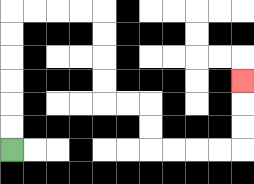{'start': '[0, 6]', 'end': '[10, 3]', 'path_directions': 'U,U,U,U,U,U,R,R,R,R,D,D,D,D,R,R,D,D,R,R,R,R,U,U,U', 'path_coordinates': '[[0, 6], [0, 5], [0, 4], [0, 3], [0, 2], [0, 1], [0, 0], [1, 0], [2, 0], [3, 0], [4, 0], [4, 1], [4, 2], [4, 3], [4, 4], [5, 4], [6, 4], [6, 5], [6, 6], [7, 6], [8, 6], [9, 6], [10, 6], [10, 5], [10, 4], [10, 3]]'}